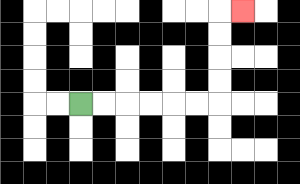{'start': '[3, 4]', 'end': '[10, 0]', 'path_directions': 'R,R,R,R,R,R,U,U,U,U,R', 'path_coordinates': '[[3, 4], [4, 4], [5, 4], [6, 4], [7, 4], [8, 4], [9, 4], [9, 3], [9, 2], [9, 1], [9, 0], [10, 0]]'}